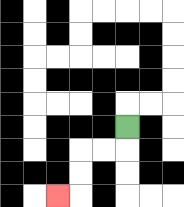{'start': '[5, 5]', 'end': '[2, 8]', 'path_directions': 'D,L,L,D,D,L', 'path_coordinates': '[[5, 5], [5, 6], [4, 6], [3, 6], [3, 7], [3, 8], [2, 8]]'}